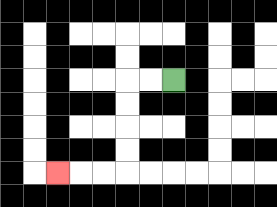{'start': '[7, 3]', 'end': '[2, 7]', 'path_directions': 'L,L,D,D,D,D,L,L,L', 'path_coordinates': '[[7, 3], [6, 3], [5, 3], [5, 4], [5, 5], [5, 6], [5, 7], [4, 7], [3, 7], [2, 7]]'}